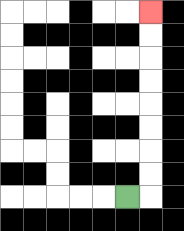{'start': '[5, 8]', 'end': '[6, 0]', 'path_directions': 'R,U,U,U,U,U,U,U,U', 'path_coordinates': '[[5, 8], [6, 8], [6, 7], [6, 6], [6, 5], [6, 4], [6, 3], [6, 2], [6, 1], [6, 0]]'}